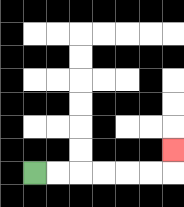{'start': '[1, 7]', 'end': '[7, 6]', 'path_directions': 'R,R,R,R,R,R,U', 'path_coordinates': '[[1, 7], [2, 7], [3, 7], [4, 7], [5, 7], [6, 7], [7, 7], [7, 6]]'}